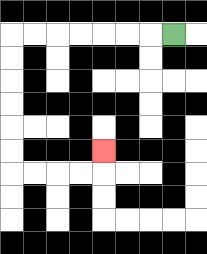{'start': '[7, 1]', 'end': '[4, 6]', 'path_directions': 'L,L,L,L,L,L,L,D,D,D,D,D,D,R,R,R,R,U', 'path_coordinates': '[[7, 1], [6, 1], [5, 1], [4, 1], [3, 1], [2, 1], [1, 1], [0, 1], [0, 2], [0, 3], [0, 4], [0, 5], [0, 6], [0, 7], [1, 7], [2, 7], [3, 7], [4, 7], [4, 6]]'}